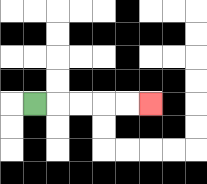{'start': '[1, 4]', 'end': '[6, 4]', 'path_directions': 'R,R,R,R,R', 'path_coordinates': '[[1, 4], [2, 4], [3, 4], [4, 4], [5, 4], [6, 4]]'}